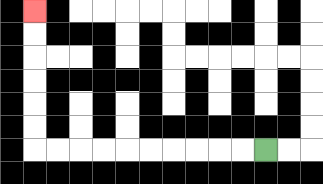{'start': '[11, 6]', 'end': '[1, 0]', 'path_directions': 'L,L,L,L,L,L,L,L,L,L,U,U,U,U,U,U', 'path_coordinates': '[[11, 6], [10, 6], [9, 6], [8, 6], [7, 6], [6, 6], [5, 6], [4, 6], [3, 6], [2, 6], [1, 6], [1, 5], [1, 4], [1, 3], [1, 2], [1, 1], [1, 0]]'}